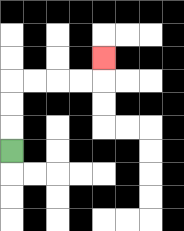{'start': '[0, 6]', 'end': '[4, 2]', 'path_directions': 'U,U,U,R,R,R,R,U', 'path_coordinates': '[[0, 6], [0, 5], [0, 4], [0, 3], [1, 3], [2, 3], [3, 3], [4, 3], [4, 2]]'}